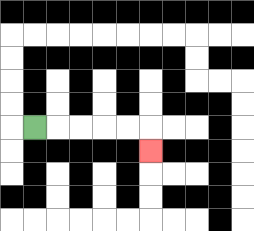{'start': '[1, 5]', 'end': '[6, 6]', 'path_directions': 'R,R,R,R,R,D', 'path_coordinates': '[[1, 5], [2, 5], [3, 5], [4, 5], [5, 5], [6, 5], [6, 6]]'}